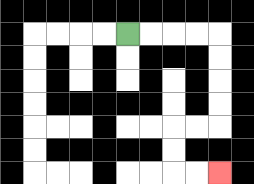{'start': '[5, 1]', 'end': '[9, 7]', 'path_directions': 'R,R,R,R,D,D,D,D,L,L,D,D,R,R', 'path_coordinates': '[[5, 1], [6, 1], [7, 1], [8, 1], [9, 1], [9, 2], [9, 3], [9, 4], [9, 5], [8, 5], [7, 5], [7, 6], [7, 7], [8, 7], [9, 7]]'}